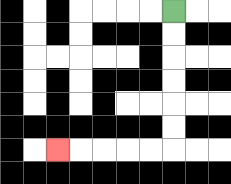{'start': '[7, 0]', 'end': '[2, 6]', 'path_directions': 'D,D,D,D,D,D,L,L,L,L,L', 'path_coordinates': '[[7, 0], [7, 1], [7, 2], [7, 3], [7, 4], [7, 5], [7, 6], [6, 6], [5, 6], [4, 6], [3, 6], [2, 6]]'}